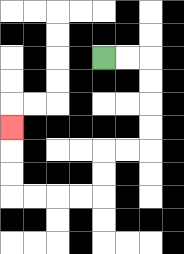{'start': '[4, 2]', 'end': '[0, 5]', 'path_directions': 'R,R,D,D,D,D,L,L,D,D,L,L,L,L,U,U,U', 'path_coordinates': '[[4, 2], [5, 2], [6, 2], [6, 3], [6, 4], [6, 5], [6, 6], [5, 6], [4, 6], [4, 7], [4, 8], [3, 8], [2, 8], [1, 8], [0, 8], [0, 7], [0, 6], [0, 5]]'}